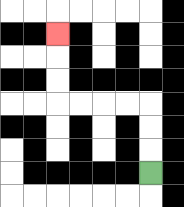{'start': '[6, 7]', 'end': '[2, 1]', 'path_directions': 'U,U,U,L,L,L,L,U,U,U', 'path_coordinates': '[[6, 7], [6, 6], [6, 5], [6, 4], [5, 4], [4, 4], [3, 4], [2, 4], [2, 3], [2, 2], [2, 1]]'}